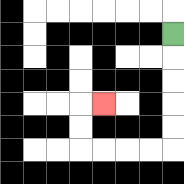{'start': '[7, 1]', 'end': '[4, 4]', 'path_directions': 'D,D,D,D,D,L,L,L,L,U,U,R', 'path_coordinates': '[[7, 1], [7, 2], [7, 3], [7, 4], [7, 5], [7, 6], [6, 6], [5, 6], [4, 6], [3, 6], [3, 5], [3, 4], [4, 4]]'}